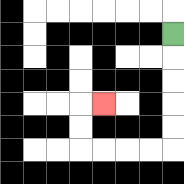{'start': '[7, 1]', 'end': '[4, 4]', 'path_directions': 'D,D,D,D,D,L,L,L,L,U,U,R', 'path_coordinates': '[[7, 1], [7, 2], [7, 3], [7, 4], [7, 5], [7, 6], [6, 6], [5, 6], [4, 6], [3, 6], [3, 5], [3, 4], [4, 4]]'}